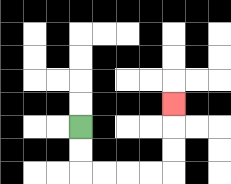{'start': '[3, 5]', 'end': '[7, 4]', 'path_directions': 'D,D,R,R,R,R,U,U,U', 'path_coordinates': '[[3, 5], [3, 6], [3, 7], [4, 7], [5, 7], [6, 7], [7, 7], [7, 6], [7, 5], [7, 4]]'}